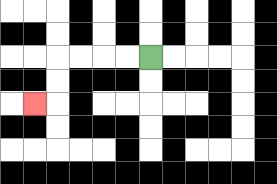{'start': '[6, 2]', 'end': '[1, 4]', 'path_directions': 'L,L,L,L,D,D,L', 'path_coordinates': '[[6, 2], [5, 2], [4, 2], [3, 2], [2, 2], [2, 3], [2, 4], [1, 4]]'}